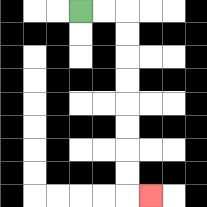{'start': '[3, 0]', 'end': '[6, 8]', 'path_directions': 'R,R,D,D,D,D,D,D,D,D,R', 'path_coordinates': '[[3, 0], [4, 0], [5, 0], [5, 1], [5, 2], [5, 3], [5, 4], [5, 5], [5, 6], [5, 7], [5, 8], [6, 8]]'}